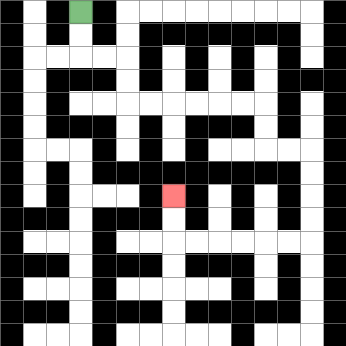{'start': '[3, 0]', 'end': '[7, 8]', 'path_directions': 'D,D,R,R,D,D,R,R,R,R,R,R,D,D,R,R,D,D,D,D,L,L,L,L,L,L,U,U', 'path_coordinates': '[[3, 0], [3, 1], [3, 2], [4, 2], [5, 2], [5, 3], [5, 4], [6, 4], [7, 4], [8, 4], [9, 4], [10, 4], [11, 4], [11, 5], [11, 6], [12, 6], [13, 6], [13, 7], [13, 8], [13, 9], [13, 10], [12, 10], [11, 10], [10, 10], [9, 10], [8, 10], [7, 10], [7, 9], [7, 8]]'}